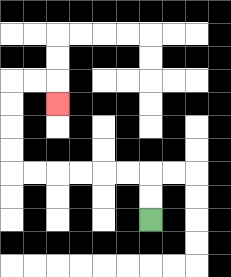{'start': '[6, 9]', 'end': '[2, 4]', 'path_directions': 'U,U,L,L,L,L,L,L,U,U,U,U,R,R,D', 'path_coordinates': '[[6, 9], [6, 8], [6, 7], [5, 7], [4, 7], [3, 7], [2, 7], [1, 7], [0, 7], [0, 6], [0, 5], [0, 4], [0, 3], [1, 3], [2, 3], [2, 4]]'}